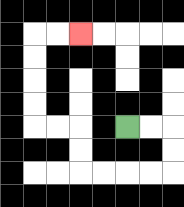{'start': '[5, 5]', 'end': '[3, 1]', 'path_directions': 'R,R,D,D,L,L,L,L,U,U,L,L,U,U,U,U,R,R', 'path_coordinates': '[[5, 5], [6, 5], [7, 5], [7, 6], [7, 7], [6, 7], [5, 7], [4, 7], [3, 7], [3, 6], [3, 5], [2, 5], [1, 5], [1, 4], [1, 3], [1, 2], [1, 1], [2, 1], [3, 1]]'}